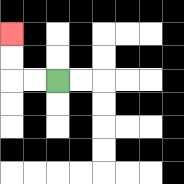{'start': '[2, 3]', 'end': '[0, 1]', 'path_directions': 'L,L,U,U', 'path_coordinates': '[[2, 3], [1, 3], [0, 3], [0, 2], [0, 1]]'}